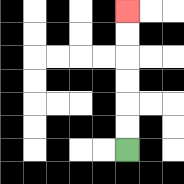{'start': '[5, 6]', 'end': '[5, 0]', 'path_directions': 'U,U,U,U,U,U', 'path_coordinates': '[[5, 6], [5, 5], [5, 4], [5, 3], [5, 2], [5, 1], [5, 0]]'}